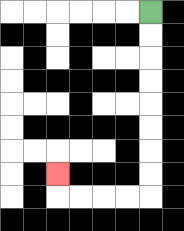{'start': '[6, 0]', 'end': '[2, 7]', 'path_directions': 'D,D,D,D,D,D,D,D,L,L,L,L,U', 'path_coordinates': '[[6, 0], [6, 1], [6, 2], [6, 3], [6, 4], [6, 5], [6, 6], [6, 7], [6, 8], [5, 8], [4, 8], [3, 8], [2, 8], [2, 7]]'}